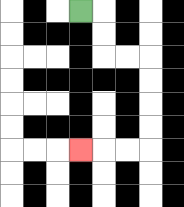{'start': '[3, 0]', 'end': '[3, 6]', 'path_directions': 'R,D,D,R,R,D,D,D,D,L,L,L', 'path_coordinates': '[[3, 0], [4, 0], [4, 1], [4, 2], [5, 2], [6, 2], [6, 3], [6, 4], [6, 5], [6, 6], [5, 6], [4, 6], [3, 6]]'}